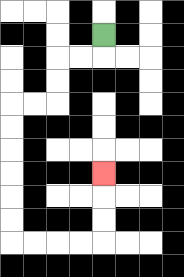{'start': '[4, 1]', 'end': '[4, 7]', 'path_directions': 'D,L,L,D,D,L,L,D,D,D,D,D,D,R,R,R,R,U,U,U', 'path_coordinates': '[[4, 1], [4, 2], [3, 2], [2, 2], [2, 3], [2, 4], [1, 4], [0, 4], [0, 5], [0, 6], [0, 7], [0, 8], [0, 9], [0, 10], [1, 10], [2, 10], [3, 10], [4, 10], [4, 9], [4, 8], [4, 7]]'}